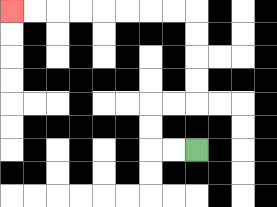{'start': '[8, 6]', 'end': '[0, 0]', 'path_directions': 'L,L,U,U,R,R,U,U,U,U,L,L,L,L,L,L,L,L', 'path_coordinates': '[[8, 6], [7, 6], [6, 6], [6, 5], [6, 4], [7, 4], [8, 4], [8, 3], [8, 2], [8, 1], [8, 0], [7, 0], [6, 0], [5, 0], [4, 0], [3, 0], [2, 0], [1, 0], [0, 0]]'}